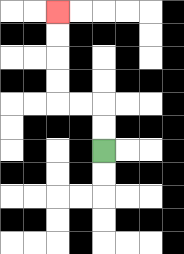{'start': '[4, 6]', 'end': '[2, 0]', 'path_directions': 'U,U,L,L,U,U,U,U', 'path_coordinates': '[[4, 6], [4, 5], [4, 4], [3, 4], [2, 4], [2, 3], [2, 2], [2, 1], [2, 0]]'}